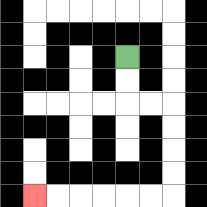{'start': '[5, 2]', 'end': '[1, 8]', 'path_directions': 'D,D,R,R,D,D,D,D,L,L,L,L,L,L', 'path_coordinates': '[[5, 2], [5, 3], [5, 4], [6, 4], [7, 4], [7, 5], [7, 6], [7, 7], [7, 8], [6, 8], [5, 8], [4, 8], [3, 8], [2, 8], [1, 8]]'}